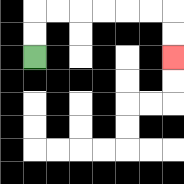{'start': '[1, 2]', 'end': '[7, 2]', 'path_directions': 'U,U,R,R,R,R,R,R,D,D', 'path_coordinates': '[[1, 2], [1, 1], [1, 0], [2, 0], [3, 0], [4, 0], [5, 0], [6, 0], [7, 0], [7, 1], [7, 2]]'}